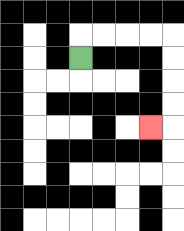{'start': '[3, 2]', 'end': '[6, 5]', 'path_directions': 'U,R,R,R,R,D,D,D,D,L', 'path_coordinates': '[[3, 2], [3, 1], [4, 1], [5, 1], [6, 1], [7, 1], [7, 2], [7, 3], [7, 4], [7, 5], [6, 5]]'}